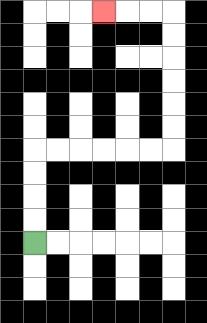{'start': '[1, 10]', 'end': '[4, 0]', 'path_directions': 'U,U,U,U,R,R,R,R,R,R,U,U,U,U,U,U,L,L,L', 'path_coordinates': '[[1, 10], [1, 9], [1, 8], [1, 7], [1, 6], [2, 6], [3, 6], [4, 6], [5, 6], [6, 6], [7, 6], [7, 5], [7, 4], [7, 3], [7, 2], [7, 1], [7, 0], [6, 0], [5, 0], [4, 0]]'}